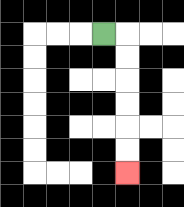{'start': '[4, 1]', 'end': '[5, 7]', 'path_directions': 'R,D,D,D,D,D,D', 'path_coordinates': '[[4, 1], [5, 1], [5, 2], [5, 3], [5, 4], [5, 5], [5, 6], [5, 7]]'}